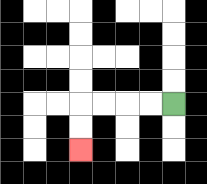{'start': '[7, 4]', 'end': '[3, 6]', 'path_directions': 'L,L,L,L,D,D', 'path_coordinates': '[[7, 4], [6, 4], [5, 4], [4, 4], [3, 4], [3, 5], [3, 6]]'}